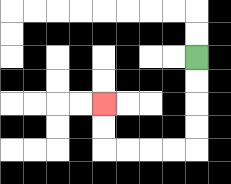{'start': '[8, 2]', 'end': '[4, 4]', 'path_directions': 'D,D,D,D,L,L,L,L,U,U', 'path_coordinates': '[[8, 2], [8, 3], [8, 4], [8, 5], [8, 6], [7, 6], [6, 6], [5, 6], [4, 6], [4, 5], [4, 4]]'}